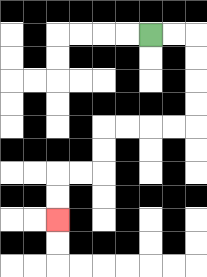{'start': '[6, 1]', 'end': '[2, 9]', 'path_directions': 'R,R,D,D,D,D,L,L,L,L,D,D,L,L,D,D', 'path_coordinates': '[[6, 1], [7, 1], [8, 1], [8, 2], [8, 3], [8, 4], [8, 5], [7, 5], [6, 5], [5, 5], [4, 5], [4, 6], [4, 7], [3, 7], [2, 7], [2, 8], [2, 9]]'}